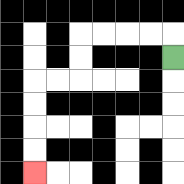{'start': '[7, 2]', 'end': '[1, 7]', 'path_directions': 'U,L,L,L,L,D,D,L,L,D,D,D,D', 'path_coordinates': '[[7, 2], [7, 1], [6, 1], [5, 1], [4, 1], [3, 1], [3, 2], [3, 3], [2, 3], [1, 3], [1, 4], [1, 5], [1, 6], [1, 7]]'}